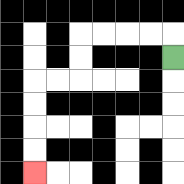{'start': '[7, 2]', 'end': '[1, 7]', 'path_directions': 'U,L,L,L,L,D,D,L,L,D,D,D,D', 'path_coordinates': '[[7, 2], [7, 1], [6, 1], [5, 1], [4, 1], [3, 1], [3, 2], [3, 3], [2, 3], [1, 3], [1, 4], [1, 5], [1, 6], [1, 7]]'}